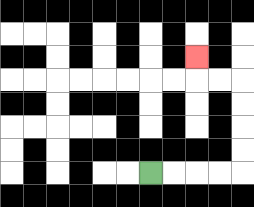{'start': '[6, 7]', 'end': '[8, 2]', 'path_directions': 'R,R,R,R,U,U,U,U,L,L,U', 'path_coordinates': '[[6, 7], [7, 7], [8, 7], [9, 7], [10, 7], [10, 6], [10, 5], [10, 4], [10, 3], [9, 3], [8, 3], [8, 2]]'}